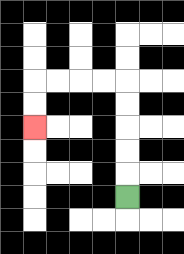{'start': '[5, 8]', 'end': '[1, 5]', 'path_directions': 'U,U,U,U,U,L,L,L,L,D,D', 'path_coordinates': '[[5, 8], [5, 7], [5, 6], [5, 5], [5, 4], [5, 3], [4, 3], [3, 3], [2, 3], [1, 3], [1, 4], [1, 5]]'}